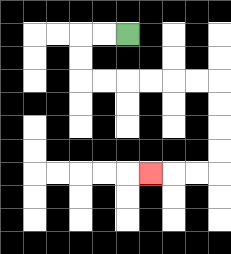{'start': '[5, 1]', 'end': '[6, 7]', 'path_directions': 'L,L,D,D,R,R,R,R,R,R,D,D,D,D,L,L,L', 'path_coordinates': '[[5, 1], [4, 1], [3, 1], [3, 2], [3, 3], [4, 3], [5, 3], [6, 3], [7, 3], [8, 3], [9, 3], [9, 4], [9, 5], [9, 6], [9, 7], [8, 7], [7, 7], [6, 7]]'}